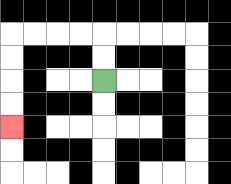{'start': '[4, 3]', 'end': '[0, 5]', 'path_directions': 'U,U,L,L,L,L,D,D,D,D', 'path_coordinates': '[[4, 3], [4, 2], [4, 1], [3, 1], [2, 1], [1, 1], [0, 1], [0, 2], [0, 3], [0, 4], [0, 5]]'}